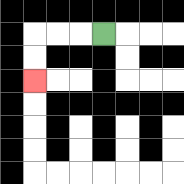{'start': '[4, 1]', 'end': '[1, 3]', 'path_directions': 'L,L,L,D,D', 'path_coordinates': '[[4, 1], [3, 1], [2, 1], [1, 1], [1, 2], [1, 3]]'}